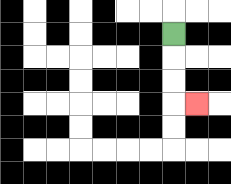{'start': '[7, 1]', 'end': '[8, 4]', 'path_directions': 'D,D,D,R', 'path_coordinates': '[[7, 1], [7, 2], [7, 3], [7, 4], [8, 4]]'}